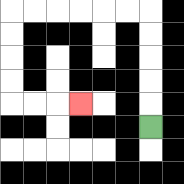{'start': '[6, 5]', 'end': '[3, 4]', 'path_directions': 'U,U,U,U,U,L,L,L,L,L,L,D,D,D,D,R,R,R', 'path_coordinates': '[[6, 5], [6, 4], [6, 3], [6, 2], [6, 1], [6, 0], [5, 0], [4, 0], [3, 0], [2, 0], [1, 0], [0, 0], [0, 1], [0, 2], [0, 3], [0, 4], [1, 4], [2, 4], [3, 4]]'}